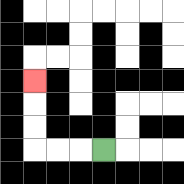{'start': '[4, 6]', 'end': '[1, 3]', 'path_directions': 'L,L,L,U,U,U', 'path_coordinates': '[[4, 6], [3, 6], [2, 6], [1, 6], [1, 5], [1, 4], [1, 3]]'}